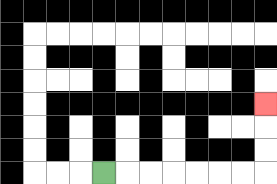{'start': '[4, 7]', 'end': '[11, 4]', 'path_directions': 'R,R,R,R,R,R,R,U,U,U', 'path_coordinates': '[[4, 7], [5, 7], [6, 7], [7, 7], [8, 7], [9, 7], [10, 7], [11, 7], [11, 6], [11, 5], [11, 4]]'}